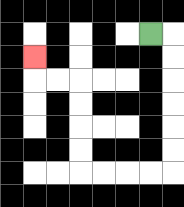{'start': '[6, 1]', 'end': '[1, 2]', 'path_directions': 'R,D,D,D,D,D,D,L,L,L,L,U,U,U,U,L,L,U', 'path_coordinates': '[[6, 1], [7, 1], [7, 2], [7, 3], [7, 4], [7, 5], [7, 6], [7, 7], [6, 7], [5, 7], [4, 7], [3, 7], [3, 6], [3, 5], [3, 4], [3, 3], [2, 3], [1, 3], [1, 2]]'}